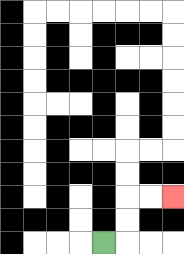{'start': '[4, 10]', 'end': '[7, 8]', 'path_directions': 'R,U,U,R,R', 'path_coordinates': '[[4, 10], [5, 10], [5, 9], [5, 8], [6, 8], [7, 8]]'}